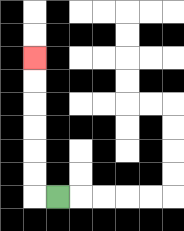{'start': '[2, 8]', 'end': '[1, 2]', 'path_directions': 'L,U,U,U,U,U,U', 'path_coordinates': '[[2, 8], [1, 8], [1, 7], [1, 6], [1, 5], [1, 4], [1, 3], [1, 2]]'}